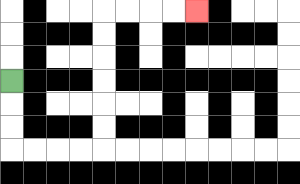{'start': '[0, 3]', 'end': '[8, 0]', 'path_directions': 'D,D,D,R,R,R,R,U,U,U,U,U,U,R,R,R,R', 'path_coordinates': '[[0, 3], [0, 4], [0, 5], [0, 6], [1, 6], [2, 6], [3, 6], [4, 6], [4, 5], [4, 4], [4, 3], [4, 2], [4, 1], [4, 0], [5, 0], [6, 0], [7, 0], [8, 0]]'}